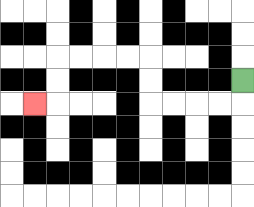{'start': '[10, 3]', 'end': '[1, 4]', 'path_directions': 'D,L,L,L,L,U,U,L,L,L,L,D,D,L', 'path_coordinates': '[[10, 3], [10, 4], [9, 4], [8, 4], [7, 4], [6, 4], [6, 3], [6, 2], [5, 2], [4, 2], [3, 2], [2, 2], [2, 3], [2, 4], [1, 4]]'}